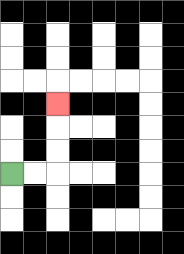{'start': '[0, 7]', 'end': '[2, 4]', 'path_directions': 'R,R,U,U,U', 'path_coordinates': '[[0, 7], [1, 7], [2, 7], [2, 6], [2, 5], [2, 4]]'}